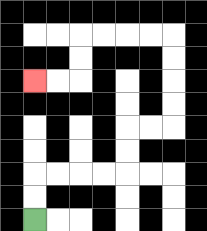{'start': '[1, 9]', 'end': '[1, 3]', 'path_directions': 'U,U,R,R,R,R,U,U,R,R,U,U,U,U,L,L,L,L,D,D,L,L', 'path_coordinates': '[[1, 9], [1, 8], [1, 7], [2, 7], [3, 7], [4, 7], [5, 7], [5, 6], [5, 5], [6, 5], [7, 5], [7, 4], [7, 3], [7, 2], [7, 1], [6, 1], [5, 1], [4, 1], [3, 1], [3, 2], [3, 3], [2, 3], [1, 3]]'}